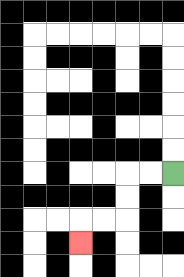{'start': '[7, 7]', 'end': '[3, 10]', 'path_directions': 'L,L,D,D,L,L,D', 'path_coordinates': '[[7, 7], [6, 7], [5, 7], [5, 8], [5, 9], [4, 9], [3, 9], [3, 10]]'}